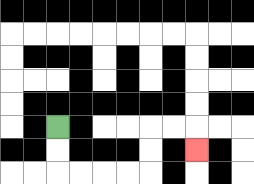{'start': '[2, 5]', 'end': '[8, 6]', 'path_directions': 'D,D,R,R,R,R,U,U,R,R,D', 'path_coordinates': '[[2, 5], [2, 6], [2, 7], [3, 7], [4, 7], [5, 7], [6, 7], [6, 6], [6, 5], [7, 5], [8, 5], [8, 6]]'}